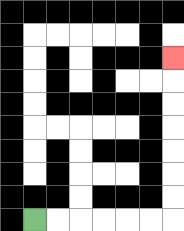{'start': '[1, 9]', 'end': '[7, 2]', 'path_directions': 'R,R,R,R,R,R,U,U,U,U,U,U,U', 'path_coordinates': '[[1, 9], [2, 9], [3, 9], [4, 9], [5, 9], [6, 9], [7, 9], [7, 8], [7, 7], [7, 6], [7, 5], [7, 4], [7, 3], [7, 2]]'}